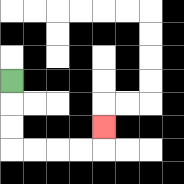{'start': '[0, 3]', 'end': '[4, 5]', 'path_directions': 'D,D,D,R,R,R,R,U', 'path_coordinates': '[[0, 3], [0, 4], [0, 5], [0, 6], [1, 6], [2, 6], [3, 6], [4, 6], [4, 5]]'}